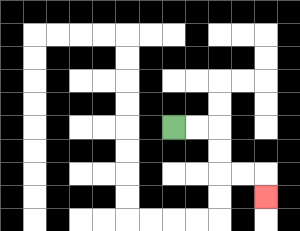{'start': '[7, 5]', 'end': '[11, 8]', 'path_directions': 'R,R,D,D,R,R,D', 'path_coordinates': '[[7, 5], [8, 5], [9, 5], [9, 6], [9, 7], [10, 7], [11, 7], [11, 8]]'}